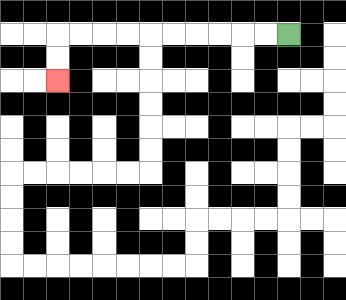{'start': '[12, 1]', 'end': '[2, 3]', 'path_directions': 'L,L,L,L,L,L,L,L,L,L,D,D', 'path_coordinates': '[[12, 1], [11, 1], [10, 1], [9, 1], [8, 1], [7, 1], [6, 1], [5, 1], [4, 1], [3, 1], [2, 1], [2, 2], [2, 3]]'}